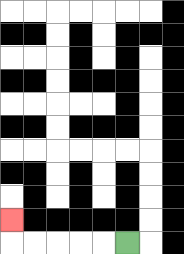{'start': '[5, 10]', 'end': '[0, 9]', 'path_directions': 'L,L,L,L,L,U', 'path_coordinates': '[[5, 10], [4, 10], [3, 10], [2, 10], [1, 10], [0, 10], [0, 9]]'}